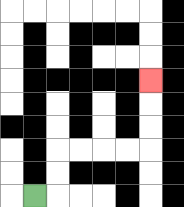{'start': '[1, 8]', 'end': '[6, 3]', 'path_directions': 'R,U,U,R,R,R,R,U,U,U', 'path_coordinates': '[[1, 8], [2, 8], [2, 7], [2, 6], [3, 6], [4, 6], [5, 6], [6, 6], [6, 5], [6, 4], [6, 3]]'}